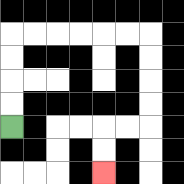{'start': '[0, 5]', 'end': '[4, 7]', 'path_directions': 'U,U,U,U,R,R,R,R,R,R,D,D,D,D,L,L,D,D', 'path_coordinates': '[[0, 5], [0, 4], [0, 3], [0, 2], [0, 1], [1, 1], [2, 1], [3, 1], [4, 1], [5, 1], [6, 1], [6, 2], [6, 3], [6, 4], [6, 5], [5, 5], [4, 5], [4, 6], [4, 7]]'}